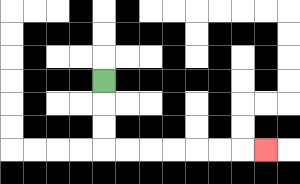{'start': '[4, 3]', 'end': '[11, 6]', 'path_directions': 'D,D,D,R,R,R,R,R,R,R', 'path_coordinates': '[[4, 3], [4, 4], [4, 5], [4, 6], [5, 6], [6, 6], [7, 6], [8, 6], [9, 6], [10, 6], [11, 6]]'}